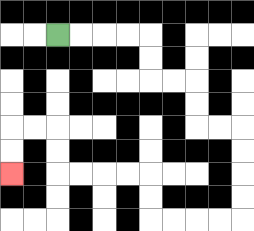{'start': '[2, 1]', 'end': '[0, 7]', 'path_directions': 'R,R,R,R,D,D,R,R,D,D,R,R,D,D,D,D,L,L,L,L,U,U,L,L,L,L,U,U,L,L,D,D', 'path_coordinates': '[[2, 1], [3, 1], [4, 1], [5, 1], [6, 1], [6, 2], [6, 3], [7, 3], [8, 3], [8, 4], [8, 5], [9, 5], [10, 5], [10, 6], [10, 7], [10, 8], [10, 9], [9, 9], [8, 9], [7, 9], [6, 9], [6, 8], [6, 7], [5, 7], [4, 7], [3, 7], [2, 7], [2, 6], [2, 5], [1, 5], [0, 5], [0, 6], [0, 7]]'}